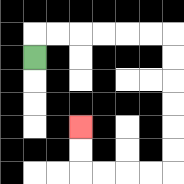{'start': '[1, 2]', 'end': '[3, 5]', 'path_directions': 'U,R,R,R,R,R,R,D,D,D,D,D,D,L,L,L,L,U,U', 'path_coordinates': '[[1, 2], [1, 1], [2, 1], [3, 1], [4, 1], [5, 1], [6, 1], [7, 1], [7, 2], [7, 3], [7, 4], [7, 5], [7, 6], [7, 7], [6, 7], [5, 7], [4, 7], [3, 7], [3, 6], [3, 5]]'}